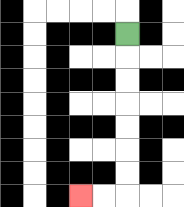{'start': '[5, 1]', 'end': '[3, 8]', 'path_directions': 'D,D,D,D,D,D,D,L,L', 'path_coordinates': '[[5, 1], [5, 2], [5, 3], [5, 4], [5, 5], [5, 6], [5, 7], [5, 8], [4, 8], [3, 8]]'}